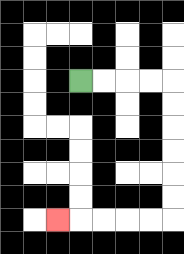{'start': '[3, 3]', 'end': '[2, 9]', 'path_directions': 'R,R,R,R,D,D,D,D,D,D,L,L,L,L,L', 'path_coordinates': '[[3, 3], [4, 3], [5, 3], [6, 3], [7, 3], [7, 4], [7, 5], [7, 6], [7, 7], [7, 8], [7, 9], [6, 9], [5, 9], [4, 9], [3, 9], [2, 9]]'}